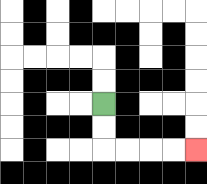{'start': '[4, 4]', 'end': '[8, 6]', 'path_directions': 'D,D,R,R,R,R', 'path_coordinates': '[[4, 4], [4, 5], [4, 6], [5, 6], [6, 6], [7, 6], [8, 6]]'}